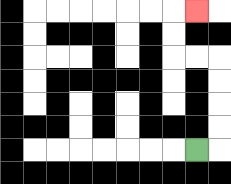{'start': '[8, 6]', 'end': '[8, 0]', 'path_directions': 'R,U,U,U,U,L,L,U,U,R', 'path_coordinates': '[[8, 6], [9, 6], [9, 5], [9, 4], [9, 3], [9, 2], [8, 2], [7, 2], [7, 1], [7, 0], [8, 0]]'}